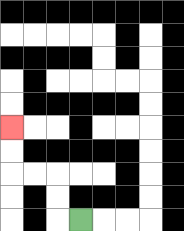{'start': '[3, 9]', 'end': '[0, 5]', 'path_directions': 'L,U,U,L,L,U,U', 'path_coordinates': '[[3, 9], [2, 9], [2, 8], [2, 7], [1, 7], [0, 7], [0, 6], [0, 5]]'}